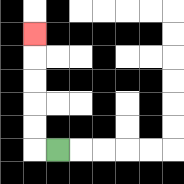{'start': '[2, 6]', 'end': '[1, 1]', 'path_directions': 'L,U,U,U,U,U', 'path_coordinates': '[[2, 6], [1, 6], [1, 5], [1, 4], [1, 3], [1, 2], [1, 1]]'}